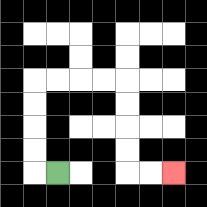{'start': '[2, 7]', 'end': '[7, 7]', 'path_directions': 'L,U,U,U,U,R,R,R,R,D,D,D,D,R,R', 'path_coordinates': '[[2, 7], [1, 7], [1, 6], [1, 5], [1, 4], [1, 3], [2, 3], [3, 3], [4, 3], [5, 3], [5, 4], [5, 5], [5, 6], [5, 7], [6, 7], [7, 7]]'}